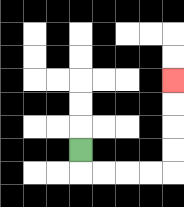{'start': '[3, 6]', 'end': '[7, 3]', 'path_directions': 'D,R,R,R,R,U,U,U,U', 'path_coordinates': '[[3, 6], [3, 7], [4, 7], [5, 7], [6, 7], [7, 7], [7, 6], [7, 5], [7, 4], [7, 3]]'}